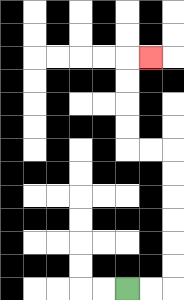{'start': '[5, 12]', 'end': '[6, 2]', 'path_directions': 'R,R,U,U,U,U,U,U,L,L,U,U,U,U,R', 'path_coordinates': '[[5, 12], [6, 12], [7, 12], [7, 11], [7, 10], [7, 9], [7, 8], [7, 7], [7, 6], [6, 6], [5, 6], [5, 5], [5, 4], [5, 3], [5, 2], [6, 2]]'}